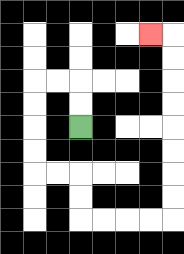{'start': '[3, 5]', 'end': '[6, 1]', 'path_directions': 'U,U,L,L,D,D,D,D,R,R,D,D,R,R,R,R,U,U,U,U,U,U,U,U,L', 'path_coordinates': '[[3, 5], [3, 4], [3, 3], [2, 3], [1, 3], [1, 4], [1, 5], [1, 6], [1, 7], [2, 7], [3, 7], [3, 8], [3, 9], [4, 9], [5, 9], [6, 9], [7, 9], [7, 8], [7, 7], [7, 6], [7, 5], [7, 4], [7, 3], [7, 2], [7, 1], [6, 1]]'}